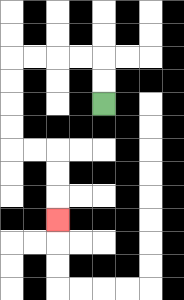{'start': '[4, 4]', 'end': '[2, 9]', 'path_directions': 'U,U,L,L,L,L,D,D,D,D,R,R,D,D,D', 'path_coordinates': '[[4, 4], [4, 3], [4, 2], [3, 2], [2, 2], [1, 2], [0, 2], [0, 3], [0, 4], [0, 5], [0, 6], [1, 6], [2, 6], [2, 7], [2, 8], [2, 9]]'}